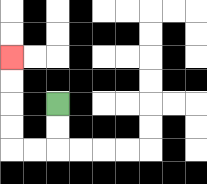{'start': '[2, 4]', 'end': '[0, 2]', 'path_directions': 'D,D,L,L,U,U,U,U', 'path_coordinates': '[[2, 4], [2, 5], [2, 6], [1, 6], [0, 6], [0, 5], [0, 4], [0, 3], [0, 2]]'}